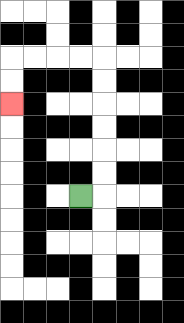{'start': '[3, 8]', 'end': '[0, 4]', 'path_directions': 'R,U,U,U,U,U,U,L,L,L,L,D,D', 'path_coordinates': '[[3, 8], [4, 8], [4, 7], [4, 6], [4, 5], [4, 4], [4, 3], [4, 2], [3, 2], [2, 2], [1, 2], [0, 2], [0, 3], [0, 4]]'}